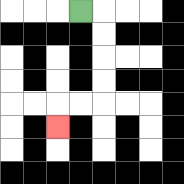{'start': '[3, 0]', 'end': '[2, 5]', 'path_directions': 'R,D,D,D,D,L,L,D', 'path_coordinates': '[[3, 0], [4, 0], [4, 1], [4, 2], [4, 3], [4, 4], [3, 4], [2, 4], [2, 5]]'}